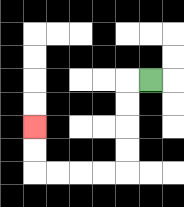{'start': '[6, 3]', 'end': '[1, 5]', 'path_directions': 'L,D,D,D,D,L,L,L,L,U,U', 'path_coordinates': '[[6, 3], [5, 3], [5, 4], [5, 5], [5, 6], [5, 7], [4, 7], [3, 7], [2, 7], [1, 7], [1, 6], [1, 5]]'}